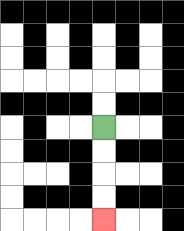{'start': '[4, 5]', 'end': '[4, 9]', 'path_directions': 'D,D,D,D', 'path_coordinates': '[[4, 5], [4, 6], [4, 7], [4, 8], [4, 9]]'}